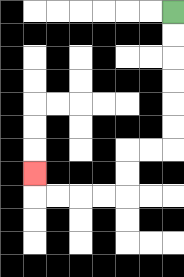{'start': '[7, 0]', 'end': '[1, 7]', 'path_directions': 'D,D,D,D,D,D,L,L,D,D,L,L,L,L,U', 'path_coordinates': '[[7, 0], [7, 1], [7, 2], [7, 3], [7, 4], [7, 5], [7, 6], [6, 6], [5, 6], [5, 7], [5, 8], [4, 8], [3, 8], [2, 8], [1, 8], [1, 7]]'}